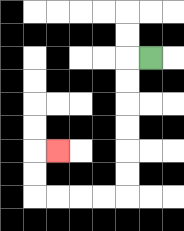{'start': '[6, 2]', 'end': '[2, 6]', 'path_directions': 'L,D,D,D,D,D,D,L,L,L,L,U,U,R', 'path_coordinates': '[[6, 2], [5, 2], [5, 3], [5, 4], [5, 5], [5, 6], [5, 7], [5, 8], [4, 8], [3, 8], [2, 8], [1, 8], [1, 7], [1, 6], [2, 6]]'}